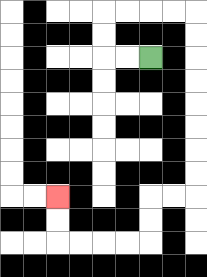{'start': '[6, 2]', 'end': '[2, 8]', 'path_directions': 'L,L,U,U,R,R,R,R,D,D,D,D,D,D,D,D,L,L,D,D,L,L,L,L,U,U', 'path_coordinates': '[[6, 2], [5, 2], [4, 2], [4, 1], [4, 0], [5, 0], [6, 0], [7, 0], [8, 0], [8, 1], [8, 2], [8, 3], [8, 4], [8, 5], [8, 6], [8, 7], [8, 8], [7, 8], [6, 8], [6, 9], [6, 10], [5, 10], [4, 10], [3, 10], [2, 10], [2, 9], [2, 8]]'}